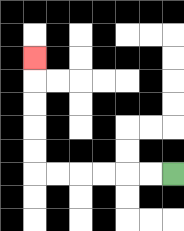{'start': '[7, 7]', 'end': '[1, 2]', 'path_directions': 'L,L,L,L,L,L,U,U,U,U,U', 'path_coordinates': '[[7, 7], [6, 7], [5, 7], [4, 7], [3, 7], [2, 7], [1, 7], [1, 6], [1, 5], [1, 4], [1, 3], [1, 2]]'}